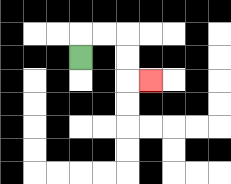{'start': '[3, 2]', 'end': '[6, 3]', 'path_directions': 'U,R,R,D,D,R', 'path_coordinates': '[[3, 2], [3, 1], [4, 1], [5, 1], [5, 2], [5, 3], [6, 3]]'}